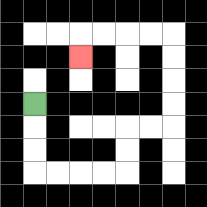{'start': '[1, 4]', 'end': '[3, 2]', 'path_directions': 'D,D,D,R,R,R,R,U,U,R,R,U,U,U,U,L,L,L,L,D', 'path_coordinates': '[[1, 4], [1, 5], [1, 6], [1, 7], [2, 7], [3, 7], [4, 7], [5, 7], [5, 6], [5, 5], [6, 5], [7, 5], [7, 4], [7, 3], [7, 2], [7, 1], [6, 1], [5, 1], [4, 1], [3, 1], [3, 2]]'}